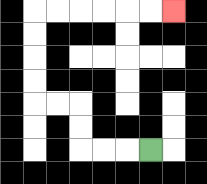{'start': '[6, 6]', 'end': '[7, 0]', 'path_directions': 'L,L,L,U,U,L,L,U,U,U,U,R,R,R,R,R,R', 'path_coordinates': '[[6, 6], [5, 6], [4, 6], [3, 6], [3, 5], [3, 4], [2, 4], [1, 4], [1, 3], [1, 2], [1, 1], [1, 0], [2, 0], [3, 0], [4, 0], [5, 0], [6, 0], [7, 0]]'}